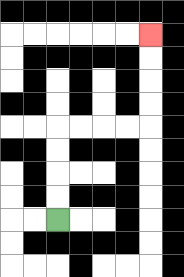{'start': '[2, 9]', 'end': '[6, 1]', 'path_directions': 'U,U,U,U,R,R,R,R,U,U,U,U', 'path_coordinates': '[[2, 9], [2, 8], [2, 7], [2, 6], [2, 5], [3, 5], [4, 5], [5, 5], [6, 5], [6, 4], [6, 3], [6, 2], [6, 1]]'}